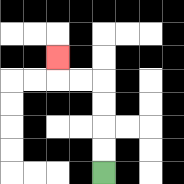{'start': '[4, 7]', 'end': '[2, 2]', 'path_directions': 'U,U,U,U,L,L,U', 'path_coordinates': '[[4, 7], [4, 6], [4, 5], [4, 4], [4, 3], [3, 3], [2, 3], [2, 2]]'}